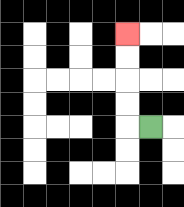{'start': '[6, 5]', 'end': '[5, 1]', 'path_directions': 'L,U,U,U,U', 'path_coordinates': '[[6, 5], [5, 5], [5, 4], [5, 3], [5, 2], [5, 1]]'}